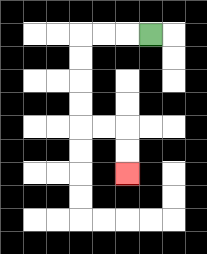{'start': '[6, 1]', 'end': '[5, 7]', 'path_directions': 'L,L,L,D,D,D,D,R,R,D,D', 'path_coordinates': '[[6, 1], [5, 1], [4, 1], [3, 1], [3, 2], [3, 3], [3, 4], [3, 5], [4, 5], [5, 5], [5, 6], [5, 7]]'}